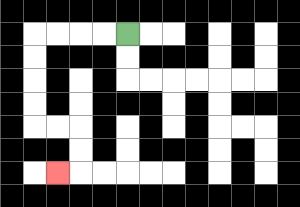{'start': '[5, 1]', 'end': '[2, 7]', 'path_directions': 'L,L,L,L,D,D,D,D,R,R,D,D,L', 'path_coordinates': '[[5, 1], [4, 1], [3, 1], [2, 1], [1, 1], [1, 2], [1, 3], [1, 4], [1, 5], [2, 5], [3, 5], [3, 6], [3, 7], [2, 7]]'}